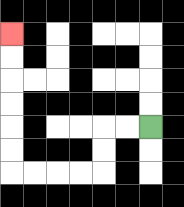{'start': '[6, 5]', 'end': '[0, 1]', 'path_directions': 'L,L,D,D,L,L,L,L,U,U,U,U,U,U', 'path_coordinates': '[[6, 5], [5, 5], [4, 5], [4, 6], [4, 7], [3, 7], [2, 7], [1, 7], [0, 7], [0, 6], [0, 5], [0, 4], [0, 3], [0, 2], [0, 1]]'}